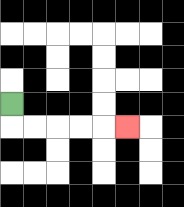{'start': '[0, 4]', 'end': '[5, 5]', 'path_directions': 'D,R,R,R,R,R', 'path_coordinates': '[[0, 4], [0, 5], [1, 5], [2, 5], [3, 5], [4, 5], [5, 5]]'}